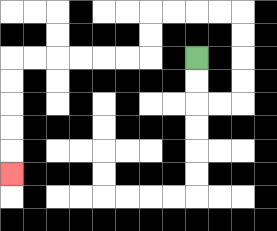{'start': '[8, 2]', 'end': '[0, 7]', 'path_directions': 'D,D,R,R,U,U,U,U,L,L,L,L,D,D,L,L,L,L,L,L,D,D,D,D,D', 'path_coordinates': '[[8, 2], [8, 3], [8, 4], [9, 4], [10, 4], [10, 3], [10, 2], [10, 1], [10, 0], [9, 0], [8, 0], [7, 0], [6, 0], [6, 1], [6, 2], [5, 2], [4, 2], [3, 2], [2, 2], [1, 2], [0, 2], [0, 3], [0, 4], [0, 5], [0, 6], [0, 7]]'}